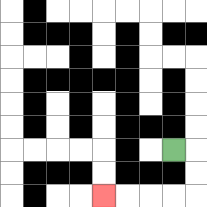{'start': '[7, 6]', 'end': '[4, 8]', 'path_directions': 'R,D,D,L,L,L,L', 'path_coordinates': '[[7, 6], [8, 6], [8, 7], [8, 8], [7, 8], [6, 8], [5, 8], [4, 8]]'}